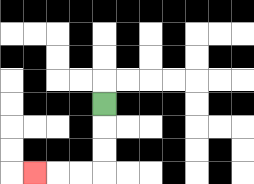{'start': '[4, 4]', 'end': '[1, 7]', 'path_directions': 'D,D,D,L,L,L', 'path_coordinates': '[[4, 4], [4, 5], [4, 6], [4, 7], [3, 7], [2, 7], [1, 7]]'}